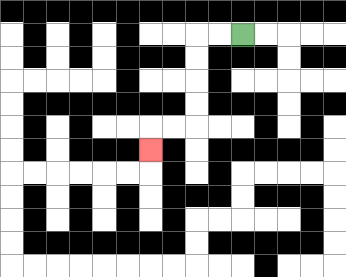{'start': '[10, 1]', 'end': '[6, 6]', 'path_directions': 'L,L,D,D,D,D,L,L,D', 'path_coordinates': '[[10, 1], [9, 1], [8, 1], [8, 2], [8, 3], [8, 4], [8, 5], [7, 5], [6, 5], [6, 6]]'}